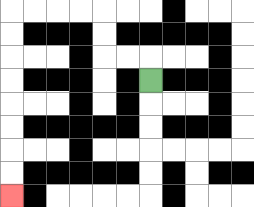{'start': '[6, 3]', 'end': '[0, 8]', 'path_directions': 'U,L,L,U,U,L,L,L,L,D,D,D,D,D,D,D,D', 'path_coordinates': '[[6, 3], [6, 2], [5, 2], [4, 2], [4, 1], [4, 0], [3, 0], [2, 0], [1, 0], [0, 0], [0, 1], [0, 2], [0, 3], [0, 4], [0, 5], [0, 6], [0, 7], [0, 8]]'}